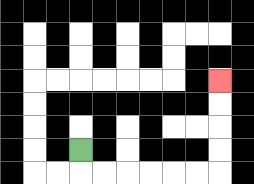{'start': '[3, 6]', 'end': '[9, 3]', 'path_directions': 'D,R,R,R,R,R,R,U,U,U,U', 'path_coordinates': '[[3, 6], [3, 7], [4, 7], [5, 7], [6, 7], [7, 7], [8, 7], [9, 7], [9, 6], [9, 5], [9, 4], [9, 3]]'}